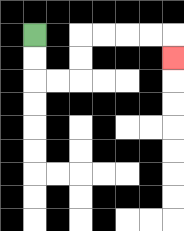{'start': '[1, 1]', 'end': '[7, 2]', 'path_directions': 'D,D,R,R,U,U,R,R,R,R,D', 'path_coordinates': '[[1, 1], [1, 2], [1, 3], [2, 3], [3, 3], [3, 2], [3, 1], [4, 1], [5, 1], [6, 1], [7, 1], [7, 2]]'}